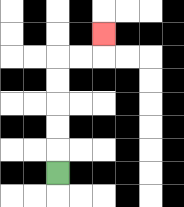{'start': '[2, 7]', 'end': '[4, 1]', 'path_directions': 'U,U,U,U,U,R,R,U', 'path_coordinates': '[[2, 7], [2, 6], [2, 5], [2, 4], [2, 3], [2, 2], [3, 2], [4, 2], [4, 1]]'}